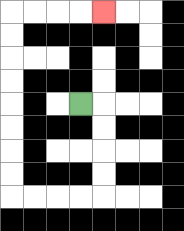{'start': '[3, 4]', 'end': '[4, 0]', 'path_directions': 'R,D,D,D,D,L,L,L,L,U,U,U,U,U,U,U,U,R,R,R,R', 'path_coordinates': '[[3, 4], [4, 4], [4, 5], [4, 6], [4, 7], [4, 8], [3, 8], [2, 8], [1, 8], [0, 8], [0, 7], [0, 6], [0, 5], [0, 4], [0, 3], [0, 2], [0, 1], [0, 0], [1, 0], [2, 0], [3, 0], [4, 0]]'}